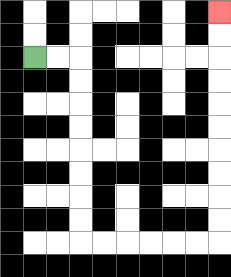{'start': '[1, 2]', 'end': '[9, 0]', 'path_directions': 'R,R,D,D,D,D,D,D,D,D,R,R,R,R,R,R,U,U,U,U,U,U,U,U,U,U', 'path_coordinates': '[[1, 2], [2, 2], [3, 2], [3, 3], [3, 4], [3, 5], [3, 6], [3, 7], [3, 8], [3, 9], [3, 10], [4, 10], [5, 10], [6, 10], [7, 10], [8, 10], [9, 10], [9, 9], [9, 8], [9, 7], [9, 6], [9, 5], [9, 4], [9, 3], [9, 2], [9, 1], [9, 0]]'}